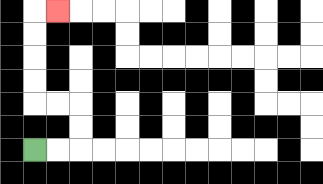{'start': '[1, 6]', 'end': '[2, 0]', 'path_directions': 'R,R,U,U,L,L,U,U,U,U,R', 'path_coordinates': '[[1, 6], [2, 6], [3, 6], [3, 5], [3, 4], [2, 4], [1, 4], [1, 3], [1, 2], [1, 1], [1, 0], [2, 0]]'}